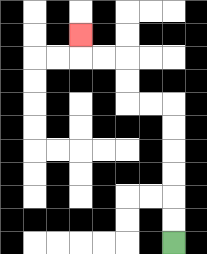{'start': '[7, 10]', 'end': '[3, 1]', 'path_directions': 'U,U,U,U,U,U,L,L,U,U,L,L,U', 'path_coordinates': '[[7, 10], [7, 9], [7, 8], [7, 7], [7, 6], [7, 5], [7, 4], [6, 4], [5, 4], [5, 3], [5, 2], [4, 2], [3, 2], [3, 1]]'}